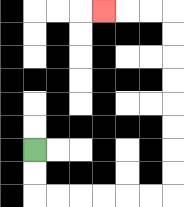{'start': '[1, 6]', 'end': '[4, 0]', 'path_directions': 'D,D,R,R,R,R,R,R,U,U,U,U,U,U,U,U,L,L,L', 'path_coordinates': '[[1, 6], [1, 7], [1, 8], [2, 8], [3, 8], [4, 8], [5, 8], [6, 8], [7, 8], [7, 7], [7, 6], [7, 5], [7, 4], [7, 3], [7, 2], [7, 1], [7, 0], [6, 0], [5, 0], [4, 0]]'}